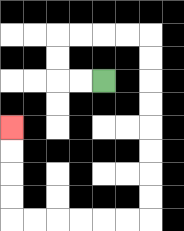{'start': '[4, 3]', 'end': '[0, 5]', 'path_directions': 'L,L,U,U,R,R,R,R,D,D,D,D,D,D,D,D,L,L,L,L,L,L,U,U,U,U', 'path_coordinates': '[[4, 3], [3, 3], [2, 3], [2, 2], [2, 1], [3, 1], [4, 1], [5, 1], [6, 1], [6, 2], [6, 3], [6, 4], [6, 5], [6, 6], [6, 7], [6, 8], [6, 9], [5, 9], [4, 9], [3, 9], [2, 9], [1, 9], [0, 9], [0, 8], [0, 7], [0, 6], [0, 5]]'}